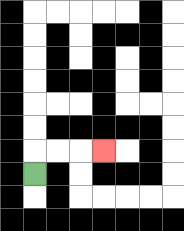{'start': '[1, 7]', 'end': '[4, 6]', 'path_directions': 'U,R,R,R', 'path_coordinates': '[[1, 7], [1, 6], [2, 6], [3, 6], [4, 6]]'}